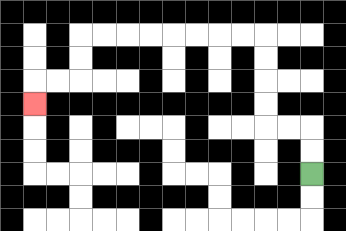{'start': '[13, 7]', 'end': '[1, 4]', 'path_directions': 'U,U,L,L,U,U,U,U,L,L,L,L,L,L,L,L,D,D,L,L,D', 'path_coordinates': '[[13, 7], [13, 6], [13, 5], [12, 5], [11, 5], [11, 4], [11, 3], [11, 2], [11, 1], [10, 1], [9, 1], [8, 1], [7, 1], [6, 1], [5, 1], [4, 1], [3, 1], [3, 2], [3, 3], [2, 3], [1, 3], [1, 4]]'}